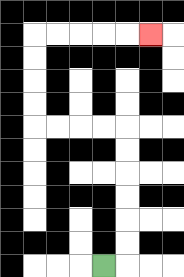{'start': '[4, 11]', 'end': '[6, 1]', 'path_directions': 'R,U,U,U,U,U,U,L,L,L,L,U,U,U,U,R,R,R,R,R', 'path_coordinates': '[[4, 11], [5, 11], [5, 10], [5, 9], [5, 8], [5, 7], [5, 6], [5, 5], [4, 5], [3, 5], [2, 5], [1, 5], [1, 4], [1, 3], [1, 2], [1, 1], [2, 1], [3, 1], [4, 1], [5, 1], [6, 1]]'}